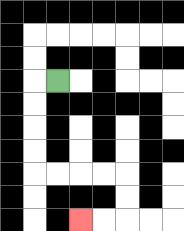{'start': '[2, 3]', 'end': '[3, 9]', 'path_directions': 'L,D,D,D,D,R,R,R,R,D,D,L,L', 'path_coordinates': '[[2, 3], [1, 3], [1, 4], [1, 5], [1, 6], [1, 7], [2, 7], [3, 7], [4, 7], [5, 7], [5, 8], [5, 9], [4, 9], [3, 9]]'}